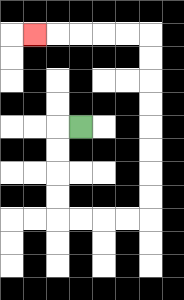{'start': '[3, 5]', 'end': '[1, 1]', 'path_directions': 'L,D,D,D,D,R,R,R,R,U,U,U,U,U,U,U,U,L,L,L,L,L', 'path_coordinates': '[[3, 5], [2, 5], [2, 6], [2, 7], [2, 8], [2, 9], [3, 9], [4, 9], [5, 9], [6, 9], [6, 8], [6, 7], [6, 6], [6, 5], [6, 4], [6, 3], [6, 2], [6, 1], [5, 1], [4, 1], [3, 1], [2, 1], [1, 1]]'}